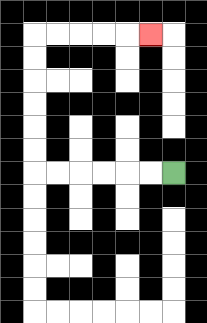{'start': '[7, 7]', 'end': '[6, 1]', 'path_directions': 'L,L,L,L,L,L,U,U,U,U,U,U,R,R,R,R,R', 'path_coordinates': '[[7, 7], [6, 7], [5, 7], [4, 7], [3, 7], [2, 7], [1, 7], [1, 6], [1, 5], [1, 4], [1, 3], [1, 2], [1, 1], [2, 1], [3, 1], [4, 1], [5, 1], [6, 1]]'}